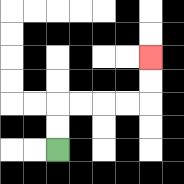{'start': '[2, 6]', 'end': '[6, 2]', 'path_directions': 'U,U,R,R,R,R,U,U', 'path_coordinates': '[[2, 6], [2, 5], [2, 4], [3, 4], [4, 4], [5, 4], [6, 4], [6, 3], [6, 2]]'}